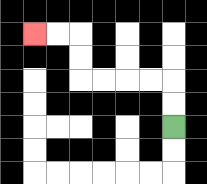{'start': '[7, 5]', 'end': '[1, 1]', 'path_directions': 'U,U,L,L,L,L,U,U,L,L', 'path_coordinates': '[[7, 5], [7, 4], [7, 3], [6, 3], [5, 3], [4, 3], [3, 3], [3, 2], [3, 1], [2, 1], [1, 1]]'}